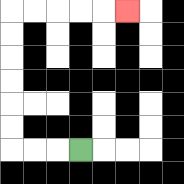{'start': '[3, 6]', 'end': '[5, 0]', 'path_directions': 'L,L,L,U,U,U,U,U,U,R,R,R,R,R', 'path_coordinates': '[[3, 6], [2, 6], [1, 6], [0, 6], [0, 5], [0, 4], [0, 3], [0, 2], [0, 1], [0, 0], [1, 0], [2, 0], [3, 0], [4, 0], [5, 0]]'}